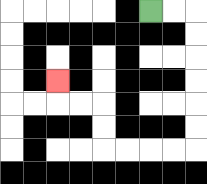{'start': '[6, 0]', 'end': '[2, 3]', 'path_directions': 'R,R,D,D,D,D,D,D,L,L,L,L,U,U,L,L,U', 'path_coordinates': '[[6, 0], [7, 0], [8, 0], [8, 1], [8, 2], [8, 3], [8, 4], [8, 5], [8, 6], [7, 6], [6, 6], [5, 6], [4, 6], [4, 5], [4, 4], [3, 4], [2, 4], [2, 3]]'}